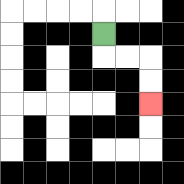{'start': '[4, 1]', 'end': '[6, 4]', 'path_directions': 'D,R,R,D,D', 'path_coordinates': '[[4, 1], [4, 2], [5, 2], [6, 2], [6, 3], [6, 4]]'}